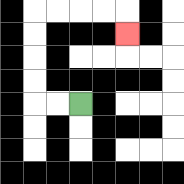{'start': '[3, 4]', 'end': '[5, 1]', 'path_directions': 'L,L,U,U,U,U,R,R,R,R,D', 'path_coordinates': '[[3, 4], [2, 4], [1, 4], [1, 3], [1, 2], [1, 1], [1, 0], [2, 0], [3, 0], [4, 0], [5, 0], [5, 1]]'}